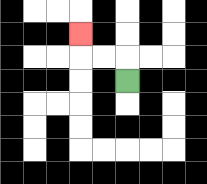{'start': '[5, 3]', 'end': '[3, 1]', 'path_directions': 'U,L,L,U', 'path_coordinates': '[[5, 3], [5, 2], [4, 2], [3, 2], [3, 1]]'}